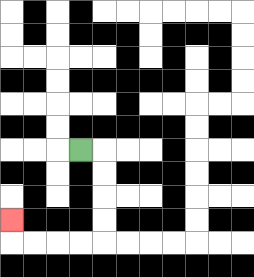{'start': '[3, 6]', 'end': '[0, 9]', 'path_directions': 'R,D,D,D,D,L,L,L,L,U', 'path_coordinates': '[[3, 6], [4, 6], [4, 7], [4, 8], [4, 9], [4, 10], [3, 10], [2, 10], [1, 10], [0, 10], [0, 9]]'}